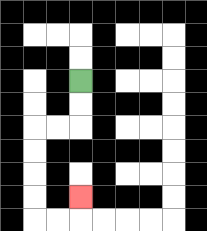{'start': '[3, 3]', 'end': '[3, 8]', 'path_directions': 'D,D,L,L,D,D,D,D,R,R,U', 'path_coordinates': '[[3, 3], [3, 4], [3, 5], [2, 5], [1, 5], [1, 6], [1, 7], [1, 8], [1, 9], [2, 9], [3, 9], [3, 8]]'}